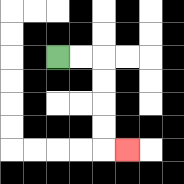{'start': '[2, 2]', 'end': '[5, 6]', 'path_directions': 'R,R,D,D,D,D,R', 'path_coordinates': '[[2, 2], [3, 2], [4, 2], [4, 3], [4, 4], [4, 5], [4, 6], [5, 6]]'}